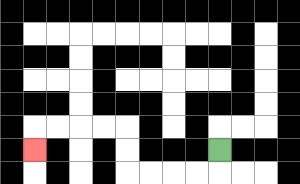{'start': '[9, 6]', 'end': '[1, 6]', 'path_directions': 'D,L,L,L,L,U,U,L,L,L,L,D', 'path_coordinates': '[[9, 6], [9, 7], [8, 7], [7, 7], [6, 7], [5, 7], [5, 6], [5, 5], [4, 5], [3, 5], [2, 5], [1, 5], [1, 6]]'}